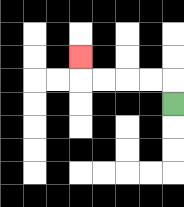{'start': '[7, 4]', 'end': '[3, 2]', 'path_directions': 'U,L,L,L,L,U', 'path_coordinates': '[[7, 4], [7, 3], [6, 3], [5, 3], [4, 3], [3, 3], [3, 2]]'}